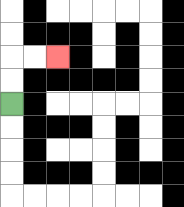{'start': '[0, 4]', 'end': '[2, 2]', 'path_directions': 'U,U,R,R', 'path_coordinates': '[[0, 4], [0, 3], [0, 2], [1, 2], [2, 2]]'}